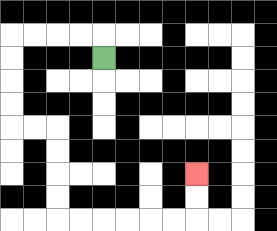{'start': '[4, 2]', 'end': '[8, 7]', 'path_directions': 'U,L,L,L,L,D,D,D,D,R,R,D,D,D,D,R,R,R,R,R,R,U,U', 'path_coordinates': '[[4, 2], [4, 1], [3, 1], [2, 1], [1, 1], [0, 1], [0, 2], [0, 3], [0, 4], [0, 5], [1, 5], [2, 5], [2, 6], [2, 7], [2, 8], [2, 9], [3, 9], [4, 9], [5, 9], [6, 9], [7, 9], [8, 9], [8, 8], [8, 7]]'}